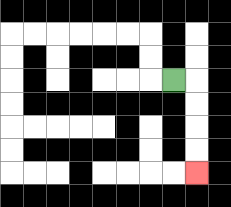{'start': '[7, 3]', 'end': '[8, 7]', 'path_directions': 'R,D,D,D,D', 'path_coordinates': '[[7, 3], [8, 3], [8, 4], [8, 5], [8, 6], [8, 7]]'}